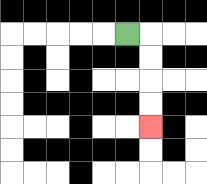{'start': '[5, 1]', 'end': '[6, 5]', 'path_directions': 'R,D,D,D,D', 'path_coordinates': '[[5, 1], [6, 1], [6, 2], [6, 3], [6, 4], [6, 5]]'}